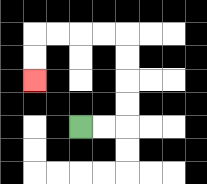{'start': '[3, 5]', 'end': '[1, 3]', 'path_directions': 'R,R,U,U,U,U,L,L,L,L,D,D', 'path_coordinates': '[[3, 5], [4, 5], [5, 5], [5, 4], [5, 3], [5, 2], [5, 1], [4, 1], [3, 1], [2, 1], [1, 1], [1, 2], [1, 3]]'}